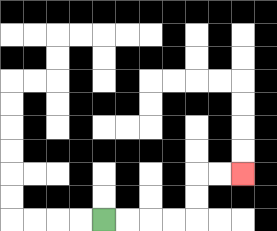{'start': '[4, 9]', 'end': '[10, 7]', 'path_directions': 'R,R,R,R,U,U,R,R', 'path_coordinates': '[[4, 9], [5, 9], [6, 9], [7, 9], [8, 9], [8, 8], [8, 7], [9, 7], [10, 7]]'}